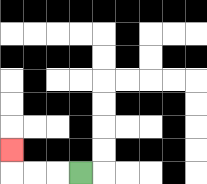{'start': '[3, 7]', 'end': '[0, 6]', 'path_directions': 'L,L,L,U', 'path_coordinates': '[[3, 7], [2, 7], [1, 7], [0, 7], [0, 6]]'}